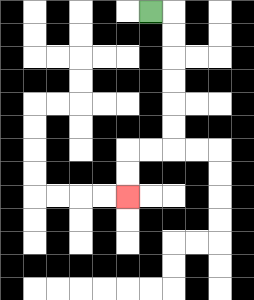{'start': '[6, 0]', 'end': '[5, 8]', 'path_directions': 'R,D,D,D,D,D,D,L,L,D,D', 'path_coordinates': '[[6, 0], [7, 0], [7, 1], [7, 2], [7, 3], [7, 4], [7, 5], [7, 6], [6, 6], [5, 6], [5, 7], [5, 8]]'}